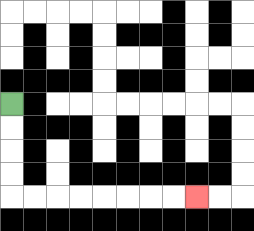{'start': '[0, 4]', 'end': '[8, 8]', 'path_directions': 'D,D,D,D,R,R,R,R,R,R,R,R', 'path_coordinates': '[[0, 4], [0, 5], [0, 6], [0, 7], [0, 8], [1, 8], [2, 8], [3, 8], [4, 8], [5, 8], [6, 8], [7, 8], [8, 8]]'}